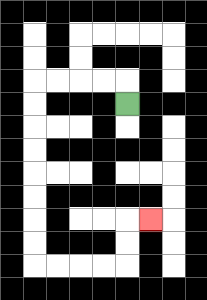{'start': '[5, 4]', 'end': '[6, 9]', 'path_directions': 'U,L,L,L,L,D,D,D,D,D,D,D,D,R,R,R,R,U,U,R', 'path_coordinates': '[[5, 4], [5, 3], [4, 3], [3, 3], [2, 3], [1, 3], [1, 4], [1, 5], [1, 6], [1, 7], [1, 8], [1, 9], [1, 10], [1, 11], [2, 11], [3, 11], [4, 11], [5, 11], [5, 10], [5, 9], [6, 9]]'}